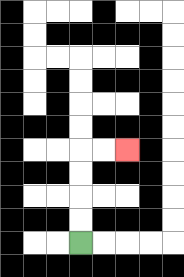{'start': '[3, 10]', 'end': '[5, 6]', 'path_directions': 'U,U,U,U,R,R', 'path_coordinates': '[[3, 10], [3, 9], [3, 8], [3, 7], [3, 6], [4, 6], [5, 6]]'}